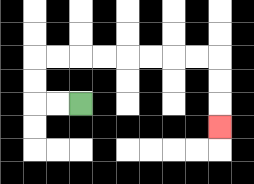{'start': '[3, 4]', 'end': '[9, 5]', 'path_directions': 'L,L,U,U,R,R,R,R,R,R,R,R,D,D,D', 'path_coordinates': '[[3, 4], [2, 4], [1, 4], [1, 3], [1, 2], [2, 2], [3, 2], [4, 2], [5, 2], [6, 2], [7, 2], [8, 2], [9, 2], [9, 3], [9, 4], [9, 5]]'}